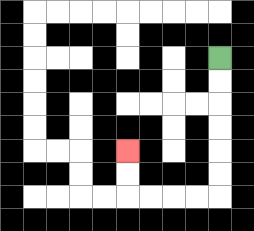{'start': '[9, 2]', 'end': '[5, 6]', 'path_directions': 'D,D,D,D,D,D,L,L,L,L,U,U', 'path_coordinates': '[[9, 2], [9, 3], [9, 4], [9, 5], [9, 6], [9, 7], [9, 8], [8, 8], [7, 8], [6, 8], [5, 8], [5, 7], [5, 6]]'}